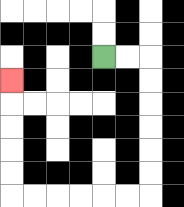{'start': '[4, 2]', 'end': '[0, 3]', 'path_directions': 'R,R,D,D,D,D,D,D,L,L,L,L,L,L,U,U,U,U,U', 'path_coordinates': '[[4, 2], [5, 2], [6, 2], [6, 3], [6, 4], [6, 5], [6, 6], [6, 7], [6, 8], [5, 8], [4, 8], [3, 8], [2, 8], [1, 8], [0, 8], [0, 7], [0, 6], [0, 5], [0, 4], [0, 3]]'}